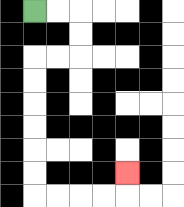{'start': '[1, 0]', 'end': '[5, 7]', 'path_directions': 'R,R,D,D,L,L,D,D,D,D,D,D,R,R,R,R,U', 'path_coordinates': '[[1, 0], [2, 0], [3, 0], [3, 1], [3, 2], [2, 2], [1, 2], [1, 3], [1, 4], [1, 5], [1, 6], [1, 7], [1, 8], [2, 8], [3, 8], [4, 8], [5, 8], [5, 7]]'}